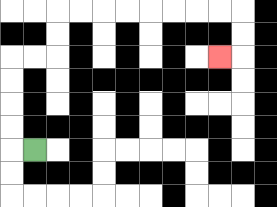{'start': '[1, 6]', 'end': '[9, 2]', 'path_directions': 'L,U,U,U,U,R,R,U,U,R,R,R,R,R,R,R,R,D,D,L', 'path_coordinates': '[[1, 6], [0, 6], [0, 5], [0, 4], [0, 3], [0, 2], [1, 2], [2, 2], [2, 1], [2, 0], [3, 0], [4, 0], [5, 0], [6, 0], [7, 0], [8, 0], [9, 0], [10, 0], [10, 1], [10, 2], [9, 2]]'}